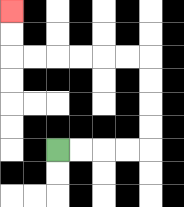{'start': '[2, 6]', 'end': '[0, 0]', 'path_directions': 'R,R,R,R,U,U,U,U,L,L,L,L,L,L,U,U', 'path_coordinates': '[[2, 6], [3, 6], [4, 6], [5, 6], [6, 6], [6, 5], [6, 4], [6, 3], [6, 2], [5, 2], [4, 2], [3, 2], [2, 2], [1, 2], [0, 2], [0, 1], [0, 0]]'}